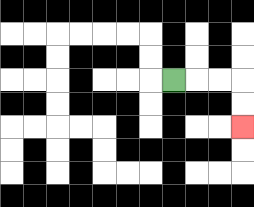{'start': '[7, 3]', 'end': '[10, 5]', 'path_directions': 'R,R,R,D,D', 'path_coordinates': '[[7, 3], [8, 3], [9, 3], [10, 3], [10, 4], [10, 5]]'}